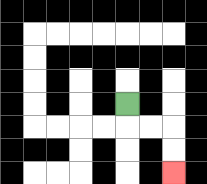{'start': '[5, 4]', 'end': '[7, 7]', 'path_directions': 'D,R,R,D,D', 'path_coordinates': '[[5, 4], [5, 5], [6, 5], [7, 5], [7, 6], [7, 7]]'}